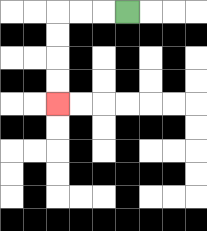{'start': '[5, 0]', 'end': '[2, 4]', 'path_directions': 'L,L,L,D,D,D,D', 'path_coordinates': '[[5, 0], [4, 0], [3, 0], [2, 0], [2, 1], [2, 2], [2, 3], [2, 4]]'}